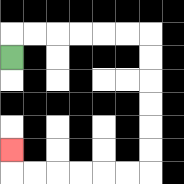{'start': '[0, 2]', 'end': '[0, 6]', 'path_directions': 'U,R,R,R,R,R,R,D,D,D,D,D,D,L,L,L,L,L,L,U', 'path_coordinates': '[[0, 2], [0, 1], [1, 1], [2, 1], [3, 1], [4, 1], [5, 1], [6, 1], [6, 2], [6, 3], [6, 4], [6, 5], [6, 6], [6, 7], [5, 7], [4, 7], [3, 7], [2, 7], [1, 7], [0, 7], [0, 6]]'}